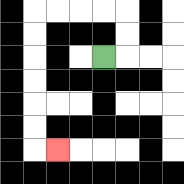{'start': '[4, 2]', 'end': '[2, 6]', 'path_directions': 'R,U,U,L,L,L,L,D,D,D,D,D,D,R', 'path_coordinates': '[[4, 2], [5, 2], [5, 1], [5, 0], [4, 0], [3, 0], [2, 0], [1, 0], [1, 1], [1, 2], [1, 3], [1, 4], [1, 5], [1, 6], [2, 6]]'}